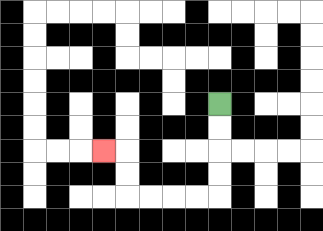{'start': '[9, 4]', 'end': '[4, 6]', 'path_directions': 'D,D,D,D,L,L,L,L,U,U,L', 'path_coordinates': '[[9, 4], [9, 5], [9, 6], [9, 7], [9, 8], [8, 8], [7, 8], [6, 8], [5, 8], [5, 7], [5, 6], [4, 6]]'}